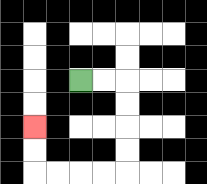{'start': '[3, 3]', 'end': '[1, 5]', 'path_directions': 'R,R,D,D,D,D,L,L,L,L,U,U', 'path_coordinates': '[[3, 3], [4, 3], [5, 3], [5, 4], [5, 5], [5, 6], [5, 7], [4, 7], [3, 7], [2, 7], [1, 7], [1, 6], [1, 5]]'}